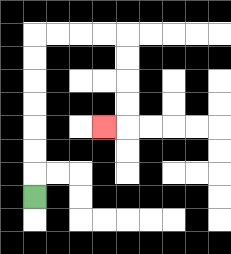{'start': '[1, 8]', 'end': '[4, 5]', 'path_directions': 'U,U,U,U,U,U,U,R,R,R,R,D,D,D,D,L', 'path_coordinates': '[[1, 8], [1, 7], [1, 6], [1, 5], [1, 4], [1, 3], [1, 2], [1, 1], [2, 1], [3, 1], [4, 1], [5, 1], [5, 2], [5, 3], [5, 4], [5, 5], [4, 5]]'}